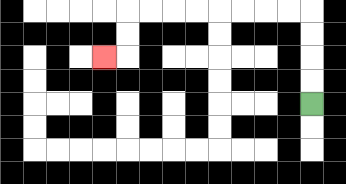{'start': '[13, 4]', 'end': '[4, 2]', 'path_directions': 'U,U,U,U,L,L,L,L,L,L,L,L,D,D,L', 'path_coordinates': '[[13, 4], [13, 3], [13, 2], [13, 1], [13, 0], [12, 0], [11, 0], [10, 0], [9, 0], [8, 0], [7, 0], [6, 0], [5, 0], [5, 1], [5, 2], [4, 2]]'}